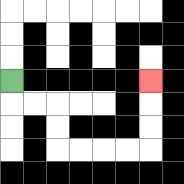{'start': '[0, 3]', 'end': '[6, 3]', 'path_directions': 'D,R,R,D,D,R,R,R,R,U,U,U', 'path_coordinates': '[[0, 3], [0, 4], [1, 4], [2, 4], [2, 5], [2, 6], [3, 6], [4, 6], [5, 6], [6, 6], [6, 5], [6, 4], [6, 3]]'}